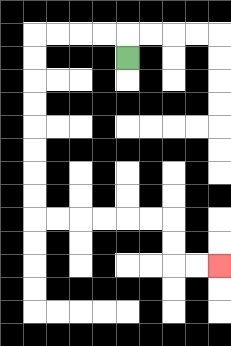{'start': '[5, 2]', 'end': '[9, 11]', 'path_directions': 'U,L,L,L,L,D,D,D,D,D,D,D,D,R,R,R,R,R,R,D,D,R,R', 'path_coordinates': '[[5, 2], [5, 1], [4, 1], [3, 1], [2, 1], [1, 1], [1, 2], [1, 3], [1, 4], [1, 5], [1, 6], [1, 7], [1, 8], [1, 9], [2, 9], [3, 9], [4, 9], [5, 9], [6, 9], [7, 9], [7, 10], [7, 11], [8, 11], [9, 11]]'}